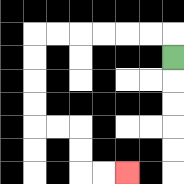{'start': '[7, 2]', 'end': '[5, 7]', 'path_directions': 'U,L,L,L,L,L,L,D,D,D,D,R,R,D,D,R,R', 'path_coordinates': '[[7, 2], [7, 1], [6, 1], [5, 1], [4, 1], [3, 1], [2, 1], [1, 1], [1, 2], [1, 3], [1, 4], [1, 5], [2, 5], [3, 5], [3, 6], [3, 7], [4, 7], [5, 7]]'}